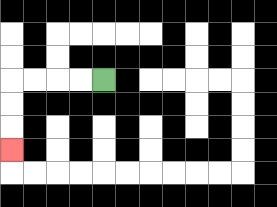{'start': '[4, 3]', 'end': '[0, 6]', 'path_directions': 'L,L,L,L,D,D,D', 'path_coordinates': '[[4, 3], [3, 3], [2, 3], [1, 3], [0, 3], [0, 4], [0, 5], [0, 6]]'}